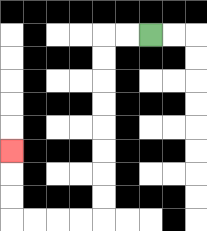{'start': '[6, 1]', 'end': '[0, 6]', 'path_directions': 'L,L,D,D,D,D,D,D,D,D,L,L,L,L,U,U,U', 'path_coordinates': '[[6, 1], [5, 1], [4, 1], [4, 2], [4, 3], [4, 4], [4, 5], [4, 6], [4, 7], [4, 8], [4, 9], [3, 9], [2, 9], [1, 9], [0, 9], [0, 8], [0, 7], [0, 6]]'}